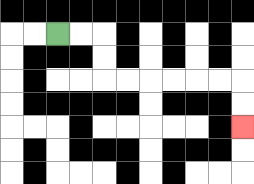{'start': '[2, 1]', 'end': '[10, 5]', 'path_directions': 'R,R,D,D,R,R,R,R,R,R,D,D', 'path_coordinates': '[[2, 1], [3, 1], [4, 1], [4, 2], [4, 3], [5, 3], [6, 3], [7, 3], [8, 3], [9, 3], [10, 3], [10, 4], [10, 5]]'}